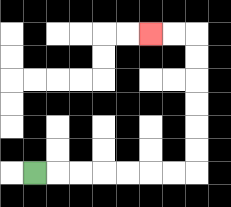{'start': '[1, 7]', 'end': '[6, 1]', 'path_directions': 'R,R,R,R,R,R,R,U,U,U,U,U,U,L,L', 'path_coordinates': '[[1, 7], [2, 7], [3, 7], [4, 7], [5, 7], [6, 7], [7, 7], [8, 7], [8, 6], [8, 5], [8, 4], [8, 3], [8, 2], [8, 1], [7, 1], [6, 1]]'}